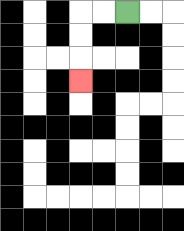{'start': '[5, 0]', 'end': '[3, 3]', 'path_directions': 'L,L,D,D,D', 'path_coordinates': '[[5, 0], [4, 0], [3, 0], [3, 1], [3, 2], [3, 3]]'}